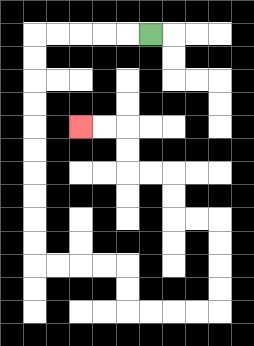{'start': '[6, 1]', 'end': '[3, 5]', 'path_directions': 'L,L,L,L,L,D,D,D,D,D,D,D,D,D,D,R,R,R,R,D,D,R,R,R,R,U,U,U,U,L,L,U,U,L,L,U,U,L,L', 'path_coordinates': '[[6, 1], [5, 1], [4, 1], [3, 1], [2, 1], [1, 1], [1, 2], [1, 3], [1, 4], [1, 5], [1, 6], [1, 7], [1, 8], [1, 9], [1, 10], [1, 11], [2, 11], [3, 11], [4, 11], [5, 11], [5, 12], [5, 13], [6, 13], [7, 13], [8, 13], [9, 13], [9, 12], [9, 11], [9, 10], [9, 9], [8, 9], [7, 9], [7, 8], [7, 7], [6, 7], [5, 7], [5, 6], [5, 5], [4, 5], [3, 5]]'}